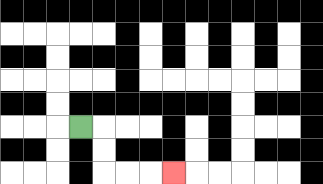{'start': '[3, 5]', 'end': '[7, 7]', 'path_directions': 'R,D,D,R,R,R', 'path_coordinates': '[[3, 5], [4, 5], [4, 6], [4, 7], [5, 7], [6, 7], [7, 7]]'}